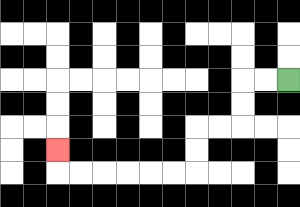{'start': '[12, 3]', 'end': '[2, 6]', 'path_directions': 'L,L,D,D,L,L,D,D,L,L,L,L,L,L,U', 'path_coordinates': '[[12, 3], [11, 3], [10, 3], [10, 4], [10, 5], [9, 5], [8, 5], [8, 6], [8, 7], [7, 7], [6, 7], [5, 7], [4, 7], [3, 7], [2, 7], [2, 6]]'}